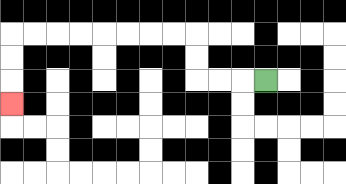{'start': '[11, 3]', 'end': '[0, 4]', 'path_directions': 'L,L,L,U,U,L,L,L,L,L,L,L,L,D,D,D', 'path_coordinates': '[[11, 3], [10, 3], [9, 3], [8, 3], [8, 2], [8, 1], [7, 1], [6, 1], [5, 1], [4, 1], [3, 1], [2, 1], [1, 1], [0, 1], [0, 2], [0, 3], [0, 4]]'}